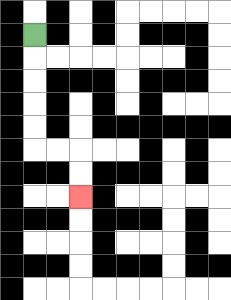{'start': '[1, 1]', 'end': '[3, 8]', 'path_directions': 'D,D,D,D,D,R,R,D,D', 'path_coordinates': '[[1, 1], [1, 2], [1, 3], [1, 4], [1, 5], [1, 6], [2, 6], [3, 6], [3, 7], [3, 8]]'}